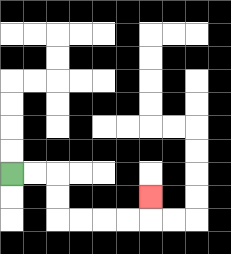{'start': '[0, 7]', 'end': '[6, 8]', 'path_directions': 'R,R,D,D,R,R,R,R,U', 'path_coordinates': '[[0, 7], [1, 7], [2, 7], [2, 8], [2, 9], [3, 9], [4, 9], [5, 9], [6, 9], [6, 8]]'}